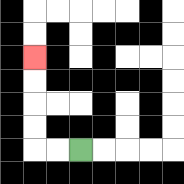{'start': '[3, 6]', 'end': '[1, 2]', 'path_directions': 'L,L,U,U,U,U', 'path_coordinates': '[[3, 6], [2, 6], [1, 6], [1, 5], [1, 4], [1, 3], [1, 2]]'}